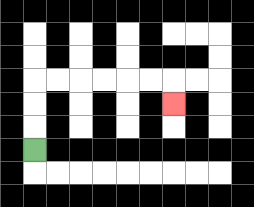{'start': '[1, 6]', 'end': '[7, 4]', 'path_directions': 'U,U,U,R,R,R,R,R,R,D', 'path_coordinates': '[[1, 6], [1, 5], [1, 4], [1, 3], [2, 3], [3, 3], [4, 3], [5, 3], [6, 3], [7, 3], [7, 4]]'}